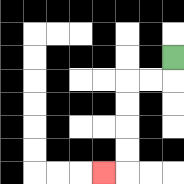{'start': '[7, 2]', 'end': '[4, 7]', 'path_directions': 'D,L,L,D,D,D,D,L', 'path_coordinates': '[[7, 2], [7, 3], [6, 3], [5, 3], [5, 4], [5, 5], [5, 6], [5, 7], [4, 7]]'}